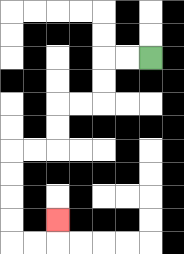{'start': '[6, 2]', 'end': '[2, 9]', 'path_directions': 'L,L,D,D,L,L,D,D,L,L,D,D,D,D,R,R,U', 'path_coordinates': '[[6, 2], [5, 2], [4, 2], [4, 3], [4, 4], [3, 4], [2, 4], [2, 5], [2, 6], [1, 6], [0, 6], [0, 7], [0, 8], [0, 9], [0, 10], [1, 10], [2, 10], [2, 9]]'}